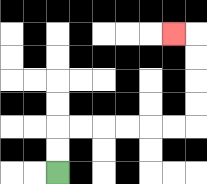{'start': '[2, 7]', 'end': '[7, 1]', 'path_directions': 'U,U,R,R,R,R,R,R,U,U,U,U,L', 'path_coordinates': '[[2, 7], [2, 6], [2, 5], [3, 5], [4, 5], [5, 5], [6, 5], [7, 5], [8, 5], [8, 4], [8, 3], [8, 2], [8, 1], [7, 1]]'}